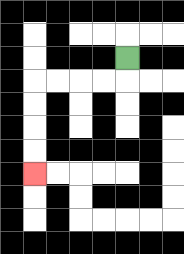{'start': '[5, 2]', 'end': '[1, 7]', 'path_directions': 'D,L,L,L,L,D,D,D,D', 'path_coordinates': '[[5, 2], [5, 3], [4, 3], [3, 3], [2, 3], [1, 3], [1, 4], [1, 5], [1, 6], [1, 7]]'}